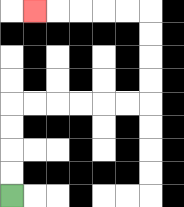{'start': '[0, 8]', 'end': '[1, 0]', 'path_directions': 'U,U,U,U,R,R,R,R,R,R,U,U,U,U,L,L,L,L,L', 'path_coordinates': '[[0, 8], [0, 7], [0, 6], [0, 5], [0, 4], [1, 4], [2, 4], [3, 4], [4, 4], [5, 4], [6, 4], [6, 3], [6, 2], [6, 1], [6, 0], [5, 0], [4, 0], [3, 0], [2, 0], [1, 0]]'}